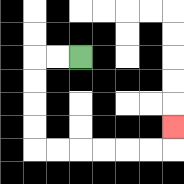{'start': '[3, 2]', 'end': '[7, 5]', 'path_directions': 'L,L,D,D,D,D,R,R,R,R,R,R,U', 'path_coordinates': '[[3, 2], [2, 2], [1, 2], [1, 3], [1, 4], [1, 5], [1, 6], [2, 6], [3, 6], [4, 6], [5, 6], [6, 6], [7, 6], [7, 5]]'}